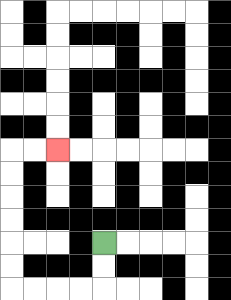{'start': '[4, 10]', 'end': '[2, 6]', 'path_directions': 'D,D,L,L,L,L,U,U,U,U,U,U,R,R', 'path_coordinates': '[[4, 10], [4, 11], [4, 12], [3, 12], [2, 12], [1, 12], [0, 12], [0, 11], [0, 10], [0, 9], [0, 8], [0, 7], [0, 6], [1, 6], [2, 6]]'}